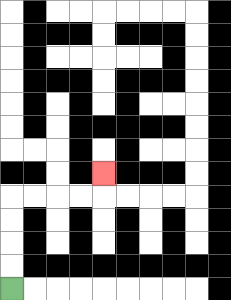{'start': '[0, 12]', 'end': '[4, 7]', 'path_directions': 'U,U,U,U,R,R,R,R,U', 'path_coordinates': '[[0, 12], [0, 11], [0, 10], [0, 9], [0, 8], [1, 8], [2, 8], [3, 8], [4, 8], [4, 7]]'}